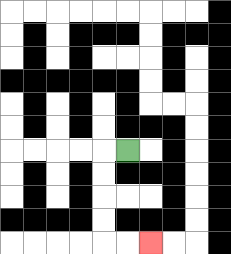{'start': '[5, 6]', 'end': '[6, 10]', 'path_directions': 'L,D,D,D,D,R,R', 'path_coordinates': '[[5, 6], [4, 6], [4, 7], [4, 8], [4, 9], [4, 10], [5, 10], [6, 10]]'}